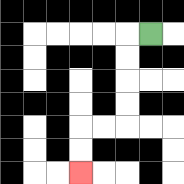{'start': '[6, 1]', 'end': '[3, 7]', 'path_directions': 'L,D,D,D,D,L,L,D,D', 'path_coordinates': '[[6, 1], [5, 1], [5, 2], [5, 3], [5, 4], [5, 5], [4, 5], [3, 5], [3, 6], [3, 7]]'}